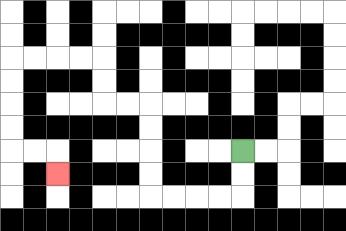{'start': '[10, 6]', 'end': '[2, 7]', 'path_directions': 'D,D,L,L,L,L,U,U,U,U,L,L,U,U,L,L,L,L,D,D,D,D,R,R,D', 'path_coordinates': '[[10, 6], [10, 7], [10, 8], [9, 8], [8, 8], [7, 8], [6, 8], [6, 7], [6, 6], [6, 5], [6, 4], [5, 4], [4, 4], [4, 3], [4, 2], [3, 2], [2, 2], [1, 2], [0, 2], [0, 3], [0, 4], [0, 5], [0, 6], [1, 6], [2, 6], [2, 7]]'}